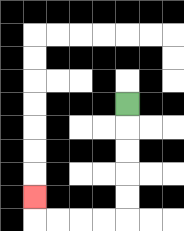{'start': '[5, 4]', 'end': '[1, 8]', 'path_directions': 'D,D,D,D,D,L,L,L,L,U', 'path_coordinates': '[[5, 4], [5, 5], [5, 6], [5, 7], [5, 8], [5, 9], [4, 9], [3, 9], [2, 9], [1, 9], [1, 8]]'}